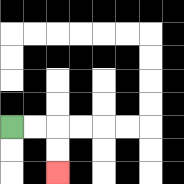{'start': '[0, 5]', 'end': '[2, 7]', 'path_directions': 'R,R,D,D', 'path_coordinates': '[[0, 5], [1, 5], [2, 5], [2, 6], [2, 7]]'}